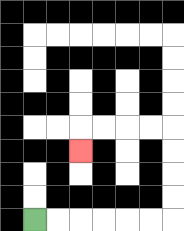{'start': '[1, 9]', 'end': '[3, 6]', 'path_directions': 'R,R,R,R,R,R,U,U,U,U,L,L,L,L,D', 'path_coordinates': '[[1, 9], [2, 9], [3, 9], [4, 9], [5, 9], [6, 9], [7, 9], [7, 8], [7, 7], [7, 6], [7, 5], [6, 5], [5, 5], [4, 5], [3, 5], [3, 6]]'}